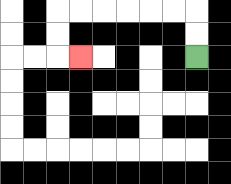{'start': '[8, 2]', 'end': '[3, 2]', 'path_directions': 'U,U,L,L,L,L,L,L,D,D,R', 'path_coordinates': '[[8, 2], [8, 1], [8, 0], [7, 0], [6, 0], [5, 0], [4, 0], [3, 0], [2, 0], [2, 1], [2, 2], [3, 2]]'}